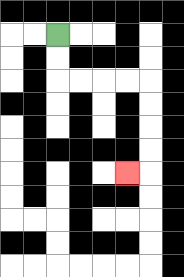{'start': '[2, 1]', 'end': '[5, 7]', 'path_directions': 'D,D,R,R,R,R,D,D,D,D,L', 'path_coordinates': '[[2, 1], [2, 2], [2, 3], [3, 3], [4, 3], [5, 3], [6, 3], [6, 4], [6, 5], [6, 6], [6, 7], [5, 7]]'}